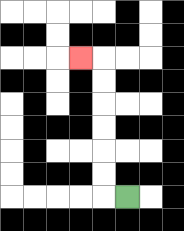{'start': '[5, 8]', 'end': '[3, 2]', 'path_directions': 'L,U,U,U,U,U,U,L', 'path_coordinates': '[[5, 8], [4, 8], [4, 7], [4, 6], [4, 5], [4, 4], [4, 3], [4, 2], [3, 2]]'}